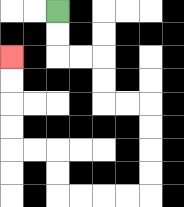{'start': '[2, 0]', 'end': '[0, 2]', 'path_directions': 'D,D,R,R,D,D,R,R,D,D,D,D,L,L,L,L,U,U,L,L,U,U,U,U', 'path_coordinates': '[[2, 0], [2, 1], [2, 2], [3, 2], [4, 2], [4, 3], [4, 4], [5, 4], [6, 4], [6, 5], [6, 6], [6, 7], [6, 8], [5, 8], [4, 8], [3, 8], [2, 8], [2, 7], [2, 6], [1, 6], [0, 6], [0, 5], [0, 4], [0, 3], [0, 2]]'}